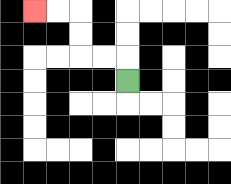{'start': '[5, 3]', 'end': '[1, 0]', 'path_directions': 'U,L,L,U,U,L,L', 'path_coordinates': '[[5, 3], [5, 2], [4, 2], [3, 2], [3, 1], [3, 0], [2, 0], [1, 0]]'}